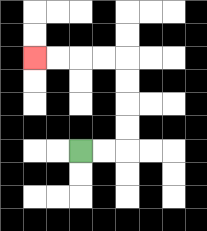{'start': '[3, 6]', 'end': '[1, 2]', 'path_directions': 'R,R,U,U,U,U,L,L,L,L', 'path_coordinates': '[[3, 6], [4, 6], [5, 6], [5, 5], [5, 4], [5, 3], [5, 2], [4, 2], [3, 2], [2, 2], [1, 2]]'}